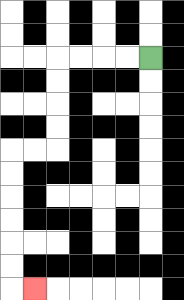{'start': '[6, 2]', 'end': '[1, 12]', 'path_directions': 'L,L,L,L,D,D,D,D,L,L,D,D,D,D,D,D,R', 'path_coordinates': '[[6, 2], [5, 2], [4, 2], [3, 2], [2, 2], [2, 3], [2, 4], [2, 5], [2, 6], [1, 6], [0, 6], [0, 7], [0, 8], [0, 9], [0, 10], [0, 11], [0, 12], [1, 12]]'}